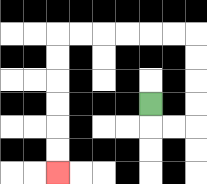{'start': '[6, 4]', 'end': '[2, 7]', 'path_directions': 'D,R,R,U,U,U,U,L,L,L,L,L,L,D,D,D,D,D,D', 'path_coordinates': '[[6, 4], [6, 5], [7, 5], [8, 5], [8, 4], [8, 3], [8, 2], [8, 1], [7, 1], [6, 1], [5, 1], [4, 1], [3, 1], [2, 1], [2, 2], [2, 3], [2, 4], [2, 5], [2, 6], [2, 7]]'}